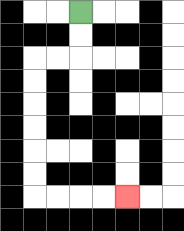{'start': '[3, 0]', 'end': '[5, 8]', 'path_directions': 'D,D,L,L,D,D,D,D,D,D,R,R,R,R', 'path_coordinates': '[[3, 0], [3, 1], [3, 2], [2, 2], [1, 2], [1, 3], [1, 4], [1, 5], [1, 6], [1, 7], [1, 8], [2, 8], [3, 8], [4, 8], [5, 8]]'}